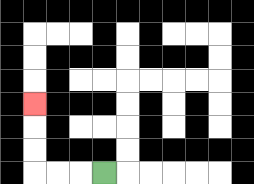{'start': '[4, 7]', 'end': '[1, 4]', 'path_directions': 'L,L,L,U,U,U', 'path_coordinates': '[[4, 7], [3, 7], [2, 7], [1, 7], [1, 6], [1, 5], [1, 4]]'}